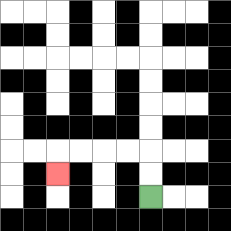{'start': '[6, 8]', 'end': '[2, 7]', 'path_directions': 'U,U,L,L,L,L,D', 'path_coordinates': '[[6, 8], [6, 7], [6, 6], [5, 6], [4, 6], [3, 6], [2, 6], [2, 7]]'}